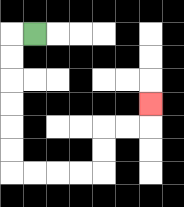{'start': '[1, 1]', 'end': '[6, 4]', 'path_directions': 'L,D,D,D,D,D,D,R,R,R,R,U,U,R,R,U', 'path_coordinates': '[[1, 1], [0, 1], [0, 2], [0, 3], [0, 4], [0, 5], [0, 6], [0, 7], [1, 7], [2, 7], [3, 7], [4, 7], [4, 6], [4, 5], [5, 5], [6, 5], [6, 4]]'}